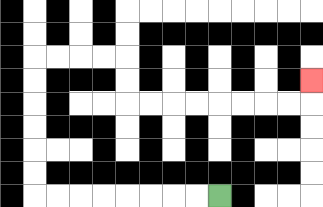{'start': '[9, 8]', 'end': '[13, 3]', 'path_directions': 'L,L,L,L,L,L,L,L,U,U,U,U,U,U,R,R,R,R,D,D,R,R,R,R,R,R,R,R,U', 'path_coordinates': '[[9, 8], [8, 8], [7, 8], [6, 8], [5, 8], [4, 8], [3, 8], [2, 8], [1, 8], [1, 7], [1, 6], [1, 5], [1, 4], [1, 3], [1, 2], [2, 2], [3, 2], [4, 2], [5, 2], [5, 3], [5, 4], [6, 4], [7, 4], [8, 4], [9, 4], [10, 4], [11, 4], [12, 4], [13, 4], [13, 3]]'}